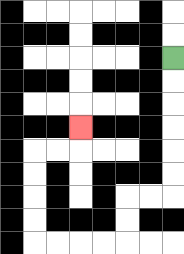{'start': '[7, 2]', 'end': '[3, 5]', 'path_directions': 'D,D,D,D,D,D,L,L,D,D,L,L,L,L,U,U,U,U,R,R,U', 'path_coordinates': '[[7, 2], [7, 3], [7, 4], [7, 5], [7, 6], [7, 7], [7, 8], [6, 8], [5, 8], [5, 9], [5, 10], [4, 10], [3, 10], [2, 10], [1, 10], [1, 9], [1, 8], [1, 7], [1, 6], [2, 6], [3, 6], [3, 5]]'}